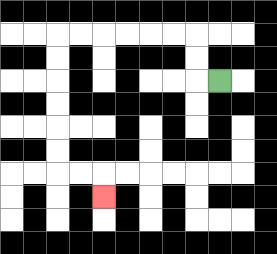{'start': '[9, 3]', 'end': '[4, 8]', 'path_directions': 'L,U,U,L,L,L,L,L,L,D,D,D,D,D,D,R,R,D', 'path_coordinates': '[[9, 3], [8, 3], [8, 2], [8, 1], [7, 1], [6, 1], [5, 1], [4, 1], [3, 1], [2, 1], [2, 2], [2, 3], [2, 4], [2, 5], [2, 6], [2, 7], [3, 7], [4, 7], [4, 8]]'}